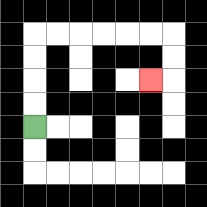{'start': '[1, 5]', 'end': '[6, 3]', 'path_directions': 'U,U,U,U,R,R,R,R,R,R,D,D,L', 'path_coordinates': '[[1, 5], [1, 4], [1, 3], [1, 2], [1, 1], [2, 1], [3, 1], [4, 1], [5, 1], [6, 1], [7, 1], [7, 2], [7, 3], [6, 3]]'}